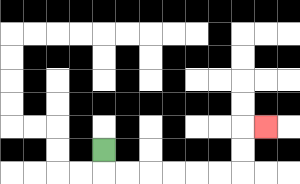{'start': '[4, 6]', 'end': '[11, 5]', 'path_directions': 'D,R,R,R,R,R,R,U,U,R', 'path_coordinates': '[[4, 6], [4, 7], [5, 7], [6, 7], [7, 7], [8, 7], [9, 7], [10, 7], [10, 6], [10, 5], [11, 5]]'}